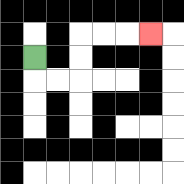{'start': '[1, 2]', 'end': '[6, 1]', 'path_directions': 'D,R,R,U,U,R,R,R', 'path_coordinates': '[[1, 2], [1, 3], [2, 3], [3, 3], [3, 2], [3, 1], [4, 1], [5, 1], [6, 1]]'}